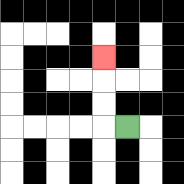{'start': '[5, 5]', 'end': '[4, 2]', 'path_directions': 'L,U,U,U', 'path_coordinates': '[[5, 5], [4, 5], [4, 4], [4, 3], [4, 2]]'}